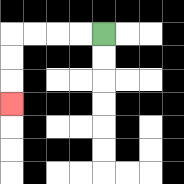{'start': '[4, 1]', 'end': '[0, 4]', 'path_directions': 'L,L,L,L,D,D,D', 'path_coordinates': '[[4, 1], [3, 1], [2, 1], [1, 1], [0, 1], [0, 2], [0, 3], [0, 4]]'}